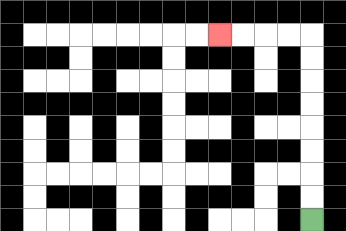{'start': '[13, 9]', 'end': '[9, 1]', 'path_directions': 'U,U,U,U,U,U,U,U,L,L,L,L', 'path_coordinates': '[[13, 9], [13, 8], [13, 7], [13, 6], [13, 5], [13, 4], [13, 3], [13, 2], [13, 1], [12, 1], [11, 1], [10, 1], [9, 1]]'}